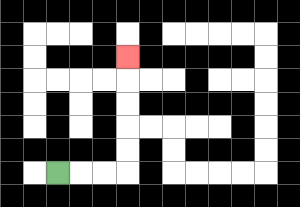{'start': '[2, 7]', 'end': '[5, 2]', 'path_directions': 'R,R,R,U,U,U,U,U', 'path_coordinates': '[[2, 7], [3, 7], [4, 7], [5, 7], [5, 6], [5, 5], [5, 4], [5, 3], [5, 2]]'}